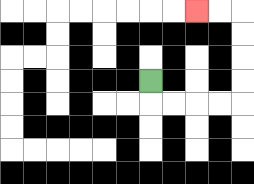{'start': '[6, 3]', 'end': '[8, 0]', 'path_directions': 'D,R,R,R,R,U,U,U,U,L,L', 'path_coordinates': '[[6, 3], [6, 4], [7, 4], [8, 4], [9, 4], [10, 4], [10, 3], [10, 2], [10, 1], [10, 0], [9, 0], [8, 0]]'}